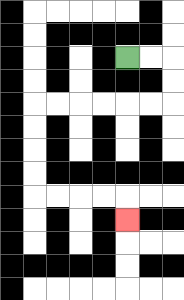{'start': '[5, 2]', 'end': '[5, 9]', 'path_directions': 'R,R,D,D,L,L,L,L,L,L,D,D,D,D,R,R,R,R,D', 'path_coordinates': '[[5, 2], [6, 2], [7, 2], [7, 3], [7, 4], [6, 4], [5, 4], [4, 4], [3, 4], [2, 4], [1, 4], [1, 5], [1, 6], [1, 7], [1, 8], [2, 8], [3, 8], [4, 8], [5, 8], [5, 9]]'}